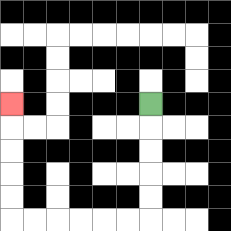{'start': '[6, 4]', 'end': '[0, 4]', 'path_directions': 'D,D,D,D,D,L,L,L,L,L,L,U,U,U,U,U', 'path_coordinates': '[[6, 4], [6, 5], [6, 6], [6, 7], [6, 8], [6, 9], [5, 9], [4, 9], [3, 9], [2, 9], [1, 9], [0, 9], [0, 8], [0, 7], [0, 6], [0, 5], [0, 4]]'}